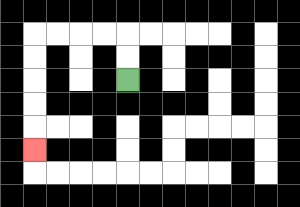{'start': '[5, 3]', 'end': '[1, 6]', 'path_directions': 'U,U,L,L,L,L,D,D,D,D,D', 'path_coordinates': '[[5, 3], [5, 2], [5, 1], [4, 1], [3, 1], [2, 1], [1, 1], [1, 2], [1, 3], [1, 4], [1, 5], [1, 6]]'}